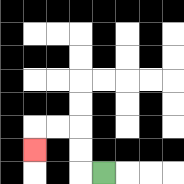{'start': '[4, 7]', 'end': '[1, 6]', 'path_directions': 'L,U,U,L,L,D', 'path_coordinates': '[[4, 7], [3, 7], [3, 6], [3, 5], [2, 5], [1, 5], [1, 6]]'}